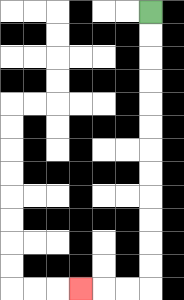{'start': '[6, 0]', 'end': '[3, 12]', 'path_directions': 'D,D,D,D,D,D,D,D,D,D,D,D,L,L,L', 'path_coordinates': '[[6, 0], [6, 1], [6, 2], [6, 3], [6, 4], [6, 5], [6, 6], [6, 7], [6, 8], [6, 9], [6, 10], [6, 11], [6, 12], [5, 12], [4, 12], [3, 12]]'}